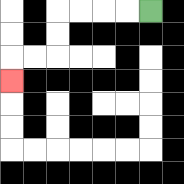{'start': '[6, 0]', 'end': '[0, 3]', 'path_directions': 'L,L,L,L,D,D,L,L,D', 'path_coordinates': '[[6, 0], [5, 0], [4, 0], [3, 0], [2, 0], [2, 1], [2, 2], [1, 2], [0, 2], [0, 3]]'}